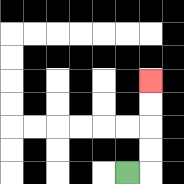{'start': '[5, 7]', 'end': '[6, 3]', 'path_directions': 'R,U,U,U,U', 'path_coordinates': '[[5, 7], [6, 7], [6, 6], [6, 5], [6, 4], [6, 3]]'}